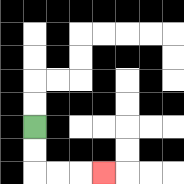{'start': '[1, 5]', 'end': '[4, 7]', 'path_directions': 'D,D,R,R,R', 'path_coordinates': '[[1, 5], [1, 6], [1, 7], [2, 7], [3, 7], [4, 7]]'}